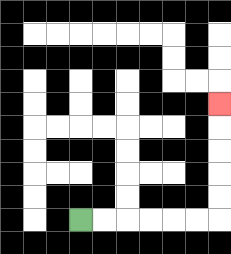{'start': '[3, 9]', 'end': '[9, 4]', 'path_directions': 'R,R,R,R,R,R,U,U,U,U,U', 'path_coordinates': '[[3, 9], [4, 9], [5, 9], [6, 9], [7, 9], [8, 9], [9, 9], [9, 8], [9, 7], [9, 6], [9, 5], [9, 4]]'}